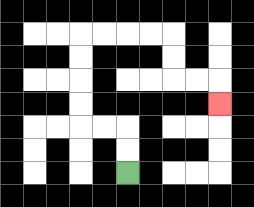{'start': '[5, 7]', 'end': '[9, 4]', 'path_directions': 'U,U,L,L,U,U,U,U,R,R,R,R,D,D,R,R,D', 'path_coordinates': '[[5, 7], [5, 6], [5, 5], [4, 5], [3, 5], [3, 4], [3, 3], [3, 2], [3, 1], [4, 1], [5, 1], [6, 1], [7, 1], [7, 2], [7, 3], [8, 3], [9, 3], [9, 4]]'}